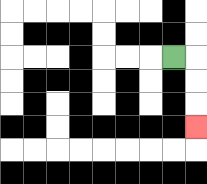{'start': '[7, 2]', 'end': '[8, 5]', 'path_directions': 'R,D,D,D', 'path_coordinates': '[[7, 2], [8, 2], [8, 3], [8, 4], [8, 5]]'}